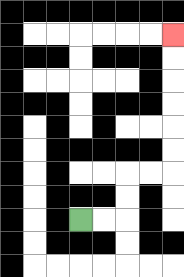{'start': '[3, 9]', 'end': '[7, 1]', 'path_directions': 'R,R,U,U,R,R,U,U,U,U,U,U', 'path_coordinates': '[[3, 9], [4, 9], [5, 9], [5, 8], [5, 7], [6, 7], [7, 7], [7, 6], [7, 5], [7, 4], [7, 3], [7, 2], [7, 1]]'}